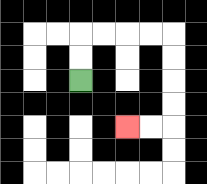{'start': '[3, 3]', 'end': '[5, 5]', 'path_directions': 'U,U,R,R,R,R,D,D,D,D,L,L', 'path_coordinates': '[[3, 3], [3, 2], [3, 1], [4, 1], [5, 1], [6, 1], [7, 1], [7, 2], [7, 3], [7, 4], [7, 5], [6, 5], [5, 5]]'}